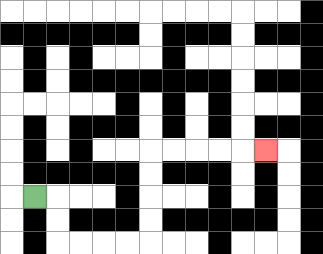{'start': '[1, 8]', 'end': '[11, 6]', 'path_directions': 'R,D,D,R,R,R,R,U,U,U,U,R,R,R,R,R', 'path_coordinates': '[[1, 8], [2, 8], [2, 9], [2, 10], [3, 10], [4, 10], [5, 10], [6, 10], [6, 9], [6, 8], [6, 7], [6, 6], [7, 6], [8, 6], [9, 6], [10, 6], [11, 6]]'}